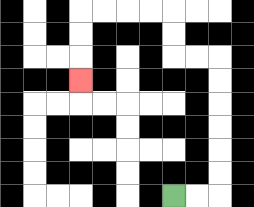{'start': '[7, 8]', 'end': '[3, 3]', 'path_directions': 'R,R,U,U,U,U,U,U,L,L,U,U,L,L,L,L,D,D,D', 'path_coordinates': '[[7, 8], [8, 8], [9, 8], [9, 7], [9, 6], [9, 5], [9, 4], [9, 3], [9, 2], [8, 2], [7, 2], [7, 1], [7, 0], [6, 0], [5, 0], [4, 0], [3, 0], [3, 1], [3, 2], [3, 3]]'}